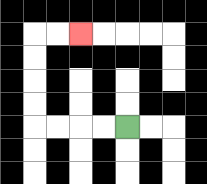{'start': '[5, 5]', 'end': '[3, 1]', 'path_directions': 'L,L,L,L,U,U,U,U,R,R', 'path_coordinates': '[[5, 5], [4, 5], [3, 5], [2, 5], [1, 5], [1, 4], [1, 3], [1, 2], [1, 1], [2, 1], [3, 1]]'}